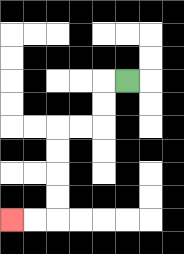{'start': '[5, 3]', 'end': '[0, 9]', 'path_directions': 'L,D,D,L,L,D,D,D,D,L,L', 'path_coordinates': '[[5, 3], [4, 3], [4, 4], [4, 5], [3, 5], [2, 5], [2, 6], [2, 7], [2, 8], [2, 9], [1, 9], [0, 9]]'}